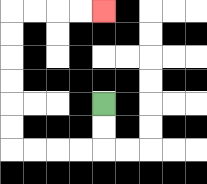{'start': '[4, 4]', 'end': '[4, 0]', 'path_directions': 'D,D,L,L,L,L,U,U,U,U,U,U,R,R,R,R', 'path_coordinates': '[[4, 4], [4, 5], [4, 6], [3, 6], [2, 6], [1, 6], [0, 6], [0, 5], [0, 4], [0, 3], [0, 2], [0, 1], [0, 0], [1, 0], [2, 0], [3, 0], [4, 0]]'}